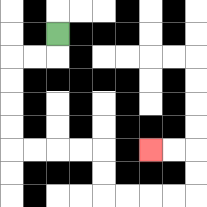{'start': '[2, 1]', 'end': '[6, 6]', 'path_directions': 'D,L,L,D,D,D,D,R,R,R,R,D,D,R,R,R,R,U,U,L,L', 'path_coordinates': '[[2, 1], [2, 2], [1, 2], [0, 2], [0, 3], [0, 4], [0, 5], [0, 6], [1, 6], [2, 6], [3, 6], [4, 6], [4, 7], [4, 8], [5, 8], [6, 8], [7, 8], [8, 8], [8, 7], [8, 6], [7, 6], [6, 6]]'}